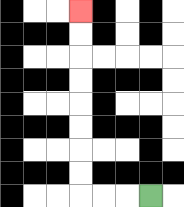{'start': '[6, 8]', 'end': '[3, 0]', 'path_directions': 'L,L,L,U,U,U,U,U,U,U,U', 'path_coordinates': '[[6, 8], [5, 8], [4, 8], [3, 8], [3, 7], [3, 6], [3, 5], [3, 4], [3, 3], [3, 2], [3, 1], [3, 0]]'}